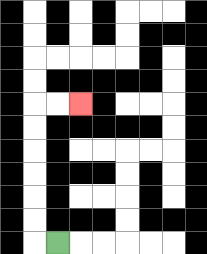{'start': '[2, 10]', 'end': '[3, 4]', 'path_directions': 'L,U,U,U,U,U,U,R,R', 'path_coordinates': '[[2, 10], [1, 10], [1, 9], [1, 8], [1, 7], [1, 6], [1, 5], [1, 4], [2, 4], [3, 4]]'}